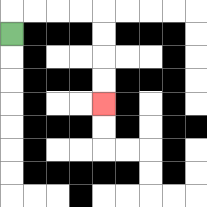{'start': '[0, 1]', 'end': '[4, 4]', 'path_directions': 'U,R,R,R,R,D,D,D,D', 'path_coordinates': '[[0, 1], [0, 0], [1, 0], [2, 0], [3, 0], [4, 0], [4, 1], [4, 2], [4, 3], [4, 4]]'}